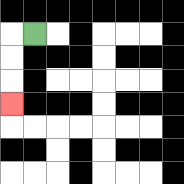{'start': '[1, 1]', 'end': '[0, 4]', 'path_directions': 'L,D,D,D', 'path_coordinates': '[[1, 1], [0, 1], [0, 2], [0, 3], [0, 4]]'}